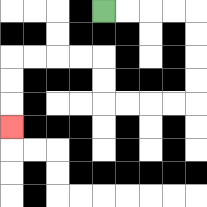{'start': '[4, 0]', 'end': '[0, 5]', 'path_directions': 'R,R,R,R,D,D,D,D,L,L,L,L,U,U,L,L,L,L,D,D,D', 'path_coordinates': '[[4, 0], [5, 0], [6, 0], [7, 0], [8, 0], [8, 1], [8, 2], [8, 3], [8, 4], [7, 4], [6, 4], [5, 4], [4, 4], [4, 3], [4, 2], [3, 2], [2, 2], [1, 2], [0, 2], [0, 3], [0, 4], [0, 5]]'}